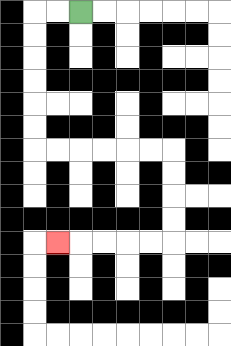{'start': '[3, 0]', 'end': '[2, 10]', 'path_directions': 'L,L,D,D,D,D,D,D,R,R,R,R,R,R,D,D,D,D,L,L,L,L,L', 'path_coordinates': '[[3, 0], [2, 0], [1, 0], [1, 1], [1, 2], [1, 3], [1, 4], [1, 5], [1, 6], [2, 6], [3, 6], [4, 6], [5, 6], [6, 6], [7, 6], [7, 7], [7, 8], [7, 9], [7, 10], [6, 10], [5, 10], [4, 10], [3, 10], [2, 10]]'}